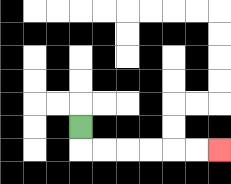{'start': '[3, 5]', 'end': '[9, 6]', 'path_directions': 'D,R,R,R,R,R,R', 'path_coordinates': '[[3, 5], [3, 6], [4, 6], [5, 6], [6, 6], [7, 6], [8, 6], [9, 6]]'}